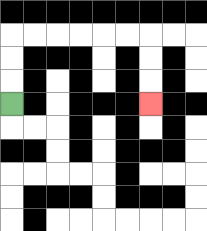{'start': '[0, 4]', 'end': '[6, 4]', 'path_directions': 'U,U,U,R,R,R,R,R,R,D,D,D', 'path_coordinates': '[[0, 4], [0, 3], [0, 2], [0, 1], [1, 1], [2, 1], [3, 1], [4, 1], [5, 1], [6, 1], [6, 2], [6, 3], [6, 4]]'}